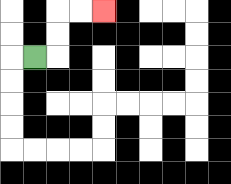{'start': '[1, 2]', 'end': '[4, 0]', 'path_directions': 'R,U,U,R,R', 'path_coordinates': '[[1, 2], [2, 2], [2, 1], [2, 0], [3, 0], [4, 0]]'}